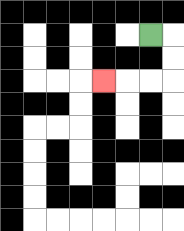{'start': '[6, 1]', 'end': '[4, 3]', 'path_directions': 'R,D,D,L,L,L', 'path_coordinates': '[[6, 1], [7, 1], [7, 2], [7, 3], [6, 3], [5, 3], [4, 3]]'}